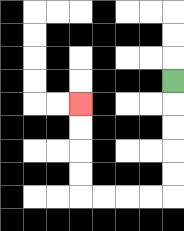{'start': '[7, 3]', 'end': '[3, 4]', 'path_directions': 'D,D,D,D,D,L,L,L,L,U,U,U,U', 'path_coordinates': '[[7, 3], [7, 4], [7, 5], [7, 6], [7, 7], [7, 8], [6, 8], [5, 8], [4, 8], [3, 8], [3, 7], [3, 6], [3, 5], [3, 4]]'}